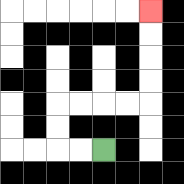{'start': '[4, 6]', 'end': '[6, 0]', 'path_directions': 'L,L,U,U,R,R,R,R,U,U,U,U', 'path_coordinates': '[[4, 6], [3, 6], [2, 6], [2, 5], [2, 4], [3, 4], [4, 4], [5, 4], [6, 4], [6, 3], [6, 2], [6, 1], [6, 0]]'}